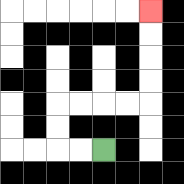{'start': '[4, 6]', 'end': '[6, 0]', 'path_directions': 'L,L,U,U,R,R,R,R,U,U,U,U', 'path_coordinates': '[[4, 6], [3, 6], [2, 6], [2, 5], [2, 4], [3, 4], [4, 4], [5, 4], [6, 4], [6, 3], [6, 2], [6, 1], [6, 0]]'}